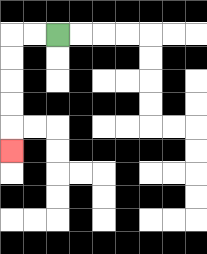{'start': '[2, 1]', 'end': '[0, 6]', 'path_directions': 'L,L,D,D,D,D,D', 'path_coordinates': '[[2, 1], [1, 1], [0, 1], [0, 2], [0, 3], [0, 4], [0, 5], [0, 6]]'}